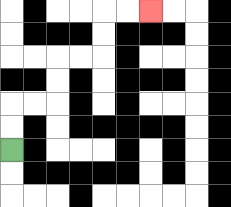{'start': '[0, 6]', 'end': '[6, 0]', 'path_directions': 'U,U,R,R,U,U,R,R,U,U,R,R', 'path_coordinates': '[[0, 6], [0, 5], [0, 4], [1, 4], [2, 4], [2, 3], [2, 2], [3, 2], [4, 2], [4, 1], [4, 0], [5, 0], [6, 0]]'}